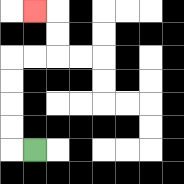{'start': '[1, 6]', 'end': '[1, 0]', 'path_directions': 'L,U,U,U,U,R,R,U,U,L', 'path_coordinates': '[[1, 6], [0, 6], [0, 5], [0, 4], [0, 3], [0, 2], [1, 2], [2, 2], [2, 1], [2, 0], [1, 0]]'}